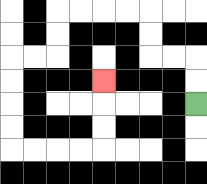{'start': '[8, 4]', 'end': '[4, 3]', 'path_directions': 'U,U,L,L,U,U,L,L,L,L,D,D,L,L,D,D,D,D,R,R,R,R,U,U,U', 'path_coordinates': '[[8, 4], [8, 3], [8, 2], [7, 2], [6, 2], [6, 1], [6, 0], [5, 0], [4, 0], [3, 0], [2, 0], [2, 1], [2, 2], [1, 2], [0, 2], [0, 3], [0, 4], [0, 5], [0, 6], [1, 6], [2, 6], [3, 6], [4, 6], [4, 5], [4, 4], [4, 3]]'}